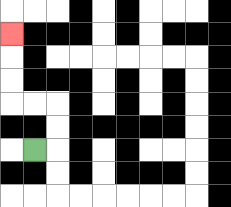{'start': '[1, 6]', 'end': '[0, 1]', 'path_directions': 'R,U,U,L,L,U,U,U', 'path_coordinates': '[[1, 6], [2, 6], [2, 5], [2, 4], [1, 4], [0, 4], [0, 3], [0, 2], [0, 1]]'}